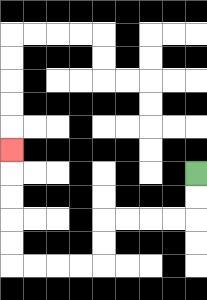{'start': '[8, 7]', 'end': '[0, 6]', 'path_directions': 'D,D,L,L,L,L,D,D,L,L,L,L,U,U,U,U,U', 'path_coordinates': '[[8, 7], [8, 8], [8, 9], [7, 9], [6, 9], [5, 9], [4, 9], [4, 10], [4, 11], [3, 11], [2, 11], [1, 11], [0, 11], [0, 10], [0, 9], [0, 8], [0, 7], [0, 6]]'}